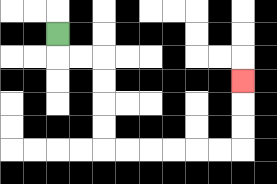{'start': '[2, 1]', 'end': '[10, 3]', 'path_directions': 'D,R,R,D,D,D,D,R,R,R,R,R,R,U,U,U', 'path_coordinates': '[[2, 1], [2, 2], [3, 2], [4, 2], [4, 3], [4, 4], [4, 5], [4, 6], [5, 6], [6, 6], [7, 6], [8, 6], [9, 6], [10, 6], [10, 5], [10, 4], [10, 3]]'}